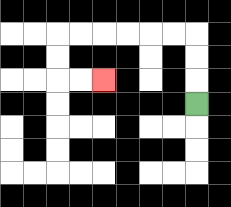{'start': '[8, 4]', 'end': '[4, 3]', 'path_directions': 'U,U,U,L,L,L,L,L,L,D,D,R,R', 'path_coordinates': '[[8, 4], [8, 3], [8, 2], [8, 1], [7, 1], [6, 1], [5, 1], [4, 1], [3, 1], [2, 1], [2, 2], [2, 3], [3, 3], [4, 3]]'}